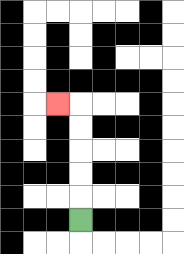{'start': '[3, 9]', 'end': '[2, 4]', 'path_directions': 'U,U,U,U,U,L', 'path_coordinates': '[[3, 9], [3, 8], [3, 7], [3, 6], [3, 5], [3, 4], [2, 4]]'}